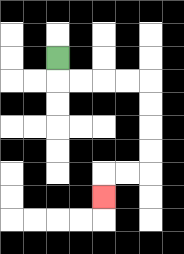{'start': '[2, 2]', 'end': '[4, 8]', 'path_directions': 'D,R,R,R,R,D,D,D,D,L,L,D', 'path_coordinates': '[[2, 2], [2, 3], [3, 3], [4, 3], [5, 3], [6, 3], [6, 4], [6, 5], [6, 6], [6, 7], [5, 7], [4, 7], [4, 8]]'}